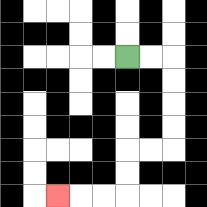{'start': '[5, 2]', 'end': '[2, 8]', 'path_directions': 'R,R,D,D,D,D,L,L,D,D,L,L,L', 'path_coordinates': '[[5, 2], [6, 2], [7, 2], [7, 3], [7, 4], [7, 5], [7, 6], [6, 6], [5, 6], [5, 7], [5, 8], [4, 8], [3, 8], [2, 8]]'}